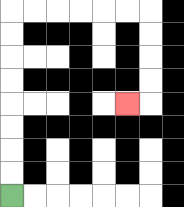{'start': '[0, 8]', 'end': '[5, 4]', 'path_directions': 'U,U,U,U,U,U,U,U,R,R,R,R,R,R,D,D,D,D,L', 'path_coordinates': '[[0, 8], [0, 7], [0, 6], [0, 5], [0, 4], [0, 3], [0, 2], [0, 1], [0, 0], [1, 0], [2, 0], [3, 0], [4, 0], [5, 0], [6, 0], [6, 1], [6, 2], [6, 3], [6, 4], [5, 4]]'}